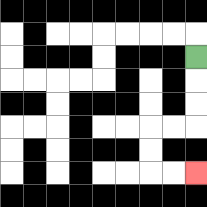{'start': '[8, 2]', 'end': '[8, 7]', 'path_directions': 'D,D,D,L,L,D,D,R,R', 'path_coordinates': '[[8, 2], [8, 3], [8, 4], [8, 5], [7, 5], [6, 5], [6, 6], [6, 7], [7, 7], [8, 7]]'}